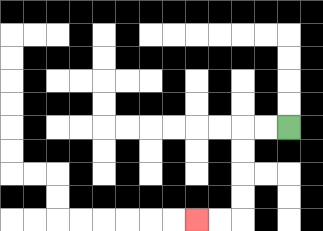{'start': '[12, 5]', 'end': '[8, 9]', 'path_directions': 'L,L,D,D,D,D,L,L', 'path_coordinates': '[[12, 5], [11, 5], [10, 5], [10, 6], [10, 7], [10, 8], [10, 9], [9, 9], [8, 9]]'}